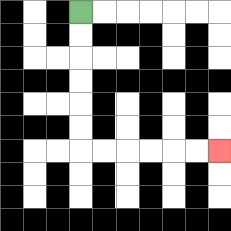{'start': '[3, 0]', 'end': '[9, 6]', 'path_directions': 'D,D,D,D,D,D,R,R,R,R,R,R', 'path_coordinates': '[[3, 0], [3, 1], [3, 2], [3, 3], [3, 4], [3, 5], [3, 6], [4, 6], [5, 6], [6, 6], [7, 6], [8, 6], [9, 6]]'}